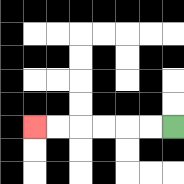{'start': '[7, 5]', 'end': '[1, 5]', 'path_directions': 'L,L,L,L,L,L', 'path_coordinates': '[[7, 5], [6, 5], [5, 5], [4, 5], [3, 5], [2, 5], [1, 5]]'}